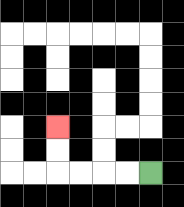{'start': '[6, 7]', 'end': '[2, 5]', 'path_directions': 'L,L,L,L,U,U', 'path_coordinates': '[[6, 7], [5, 7], [4, 7], [3, 7], [2, 7], [2, 6], [2, 5]]'}